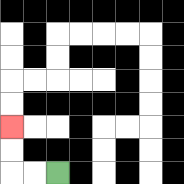{'start': '[2, 7]', 'end': '[0, 5]', 'path_directions': 'L,L,U,U', 'path_coordinates': '[[2, 7], [1, 7], [0, 7], [0, 6], [0, 5]]'}